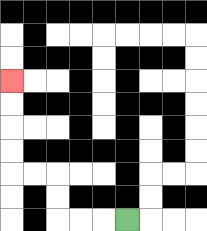{'start': '[5, 9]', 'end': '[0, 3]', 'path_directions': 'L,L,L,U,U,L,L,U,U,U,U', 'path_coordinates': '[[5, 9], [4, 9], [3, 9], [2, 9], [2, 8], [2, 7], [1, 7], [0, 7], [0, 6], [0, 5], [0, 4], [0, 3]]'}